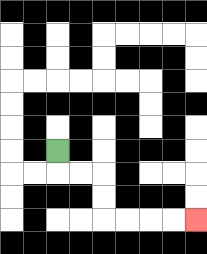{'start': '[2, 6]', 'end': '[8, 9]', 'path_directions': 'D,R,R,D,D,R,R,R,R', 'path_coordinates': '[[2, 6], [2, 7], [3, 7], [4, 7], [4, 8], [4, 9], [5, 9], [6, 9], [7, 9], [8, 9]]'}